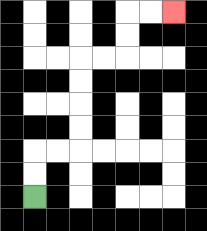{'start': '[1, 8]', 'end': '[7, 0]', 'path_directions': 'U,U,R,R,U,U,U,U,R,R,U,U,R,R', 'path_coordinates': '[[1, 8], [1, 7], [1, 6], [2, 6], [3, 6], [3, 5], [3, 4], [3, 3], [3, 2], [4, 2], [5, 2], [5, 1], [5, 0], [6, 0], [7, 0]]'}